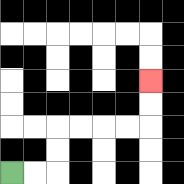{'start': '[0, 7]', 'end': '[6, 3]', 'path_directions': 'R,R,U,U,R,R,R,R,U,U', 'path_coordinates': '[[0, 7], [1, 7], [2, 7], [2, 6], [2, 5], [3, 5], [4, 5], [5, 5], [6, 5], [6, 4], [6, 3]]'}